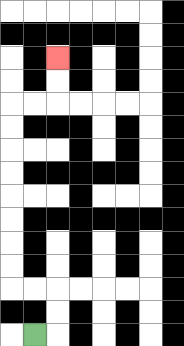{'start': '[1, 14]', 'end': '[2, 2]', 'path_directions': 'R,U,U,L,L,U,U,U,U,U,U,U,U,R,R,U,U', 'path_coordinates': '[[1, 14], [2, 14], [2, 13], [2, 12], [1, 12], [0, 12], [0, 11], [0, 10], [0, 9], [0, 8], [0, 7], [0, 6], [0, 5], [0, 4], [1, 4], [2, 4], [2, 3], [2, 2]]'}